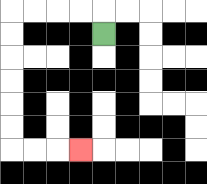{'start': '[4, 1]', 'end': '[3, 6]', 'path_directions': 'U,L,L,L,L,D,D,D,D,D,D,R,R,R', 'path_coordinates': '[[4, 1], [4, 0], [3, 0], [2, 0], [1, 0], [0, 0], [0, 1], [0, 2], [0, 3], [0, 4], [0, 5], [0, 6], [1, 6], [2, 6], [3, 6]]'}